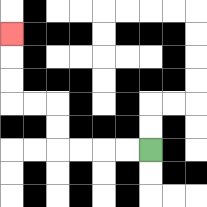{'start': '[6, 6]', 'end': '[0, 1]', 'path_directions': 'L,L,L,L,U,U,L,L,U,U,U', 'path_coordinates': '[[6, 6], [5, 6], [4, 6], [3, 6], [2, 6], [2, 5], [2, 4], [1, 4], [0, 4], [0, 3], [0, 2], [0, 1]]'}